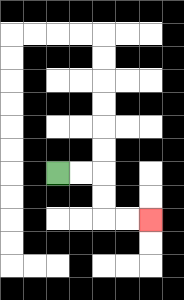{'start': '[2, 7]', 'end': '[6, 9]', 'path_directions': 'R,R,D,D,R,R', 'path_coordinates': '[[2, 7], [3, 7], [4, 7], [4, 8], [4, 9], [5, 9], [6, 9]]'}